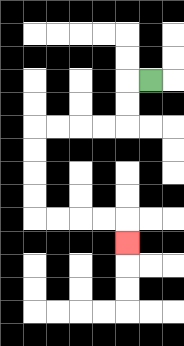{'start': '[6, 3]', 'end': '[5, 10]', 'path_directions': 'L,D,D,L,L,L,L,D,D,D,D,R,R,R,R,D', 'path_coordinates': '[[6, 3], [5, 3], [5, 4], [5, 5], [4, 5], [3, 5], [2, 5], [1, 5], [1, 6], [1, 7], [1, 8], [1, 9], [2, 9], [3, 9], [4, 9], [5, 9], [5, 10]]'}